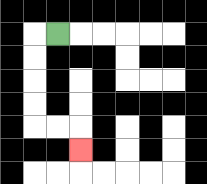{'start': '[2, 1]', 'end': '[3, 6]', 'path_directions': 'L,D,D,D,D,R,R,D', 'path_coordinates': '[[2, 1], [1, 1], [1, 2], [1, 3], [1, 4], [1, 5], [2, 5], [3, 5], [3, 6]]'}